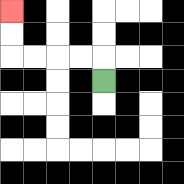{'start': '[4, 3]', 'end': '[0, 0]', 'path_directions': 'U,L,L,L,L,U,U', 'path_coordinates': '[[4, 3], [4, 2], [3, 2], [2, 2], [1, 2], [0, 2], [0, 1], [0, 0]]'}